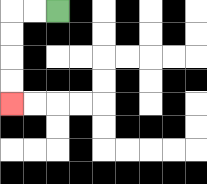{'start': '[2, 0]', 'end': '[0, 4]', 'path_directions': 'L,L,D,D,D,D', 'path_coordinates': '[[2, 0], [1, 0], [0, 0], [0, 1], [0, 2], [0, 3], [0, 4]]'}